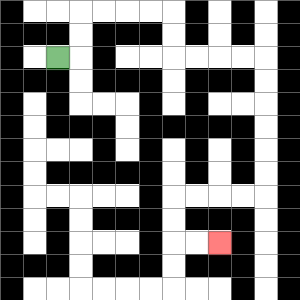{'start': '[2, 2]', 'end': '[9, 10]', 'path_directions': 'R,U,U,R,R,R,R,D,D,R,R,R,R,D,D,D,D,D,D,L,L,L,L,D,D,R,R', 'path_coordinates': '[[2, 2], [3, 2], [3, 1], [3, 0], [4, 0], [5, 0], [6, 0], [7, 0], [7, 1], [7, 2], [8, 2], [9, 2], [10, 2], [11, 2], [11, 3], [11, 4], [11, 5], [11, 6], [11, 7], [11, 8], [10, 8], [9, 8], [8, 8], [7, 8], [7, 9], [7, 10], [8, 10], [9, 10]]'}